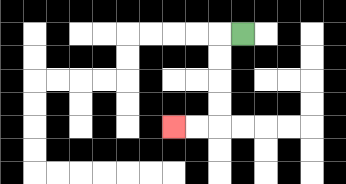{'start': '[10, 1]', 'end': '[7, 5]', 'path_directions': 'L,D,D,D,D,L,L', 'path_coordinates': '[[10, 1], [9, 1], [9, 2], [9, 3], [9, 4], [9, 5], [8, 5], [7, 5]]'}